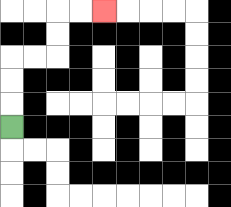{'start': '[0, 5]', 'end': '[4, 0]', 'path_directions': 'U,U,U,R,R,U,U,R,R', 'path_coordinates': '[[0, 5], [0, 4], [0, 3], [0, 2], [1, 2], [2, 2], [2, 1], [2, 0], [3, 0], [4, 0]]'}